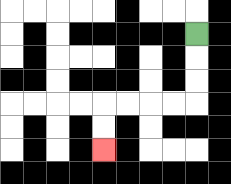{'start': '[8, 1]', 'end': '[4, 6]', 'path_directions': 'D,D,D,L,L,L,L,D,D', 'path_coordinates': '[[8, 1], [8, 2], [8, 3], [8, 4], [7, 4], [6, 4], [5, 4], [4, 4], [4, 5], [4, 6]]'}